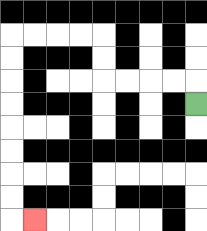{'start': '[8, 4]', 'end': '[1, 9]', 'path_directions': 'U,L,L,L,L,U,U,L,L,L,L,D,D,D,D,D,D,D,D,R', 'path_coordinates': '[[8, 4], [8, 3], [7, 3], [6, 3], [5, 3], [4, 3], [4, 2], [4, 1], [3, 1], [2, 1], [1, 1], [0, 1], [0, 2], [0, 3], [0, 4], [0, 5], [0, 6], [0, 7], [0, 8], [0, 9], [1, 9]]'}